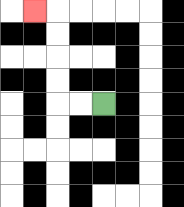{'start': '[4, 4]', 'end': '[1, 0]', 'path_directions': 'L,L,U,U,U,U,L', 'path_coordinates': '[[4, 4], [3, 4], [2, 4], [2, 3], [2, 2], [2, 1], [2, 0], [1, 0]]'}